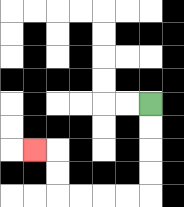{'start': '[6, 4]', 'end': '[1, 6]', 'path_directions': 'D,D,D,D,L,L,L,L,U,U,L', 'path_coordinates': '[[6, 4], [6, 5], [6, 6], [6, 7], [6, 8], [5, 8], [4, 8], [3, 8], [2, 8], [2, 7], [2, 6], [1, 6]]'}